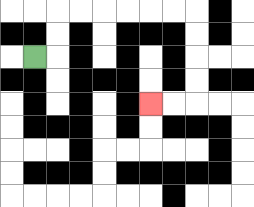{'start': '[1, 2]', 'end': '[6, 4]', 'path_directions': 'R,U,U,R,R,R,R,R,R,D,D,D,D,L,L', 'path_coordinates': '[[1, 2], [2, 2], [2, 1], [2, 0], [3, 0], [4, 0], [5, 0], [6, 0], [7, 0], [8, 0], [8, 1], [8, 2], [8, 3], [8, 4], [7, 4], [6, 4]]'}